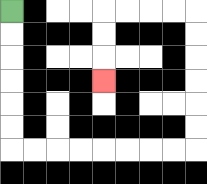{'start': '[0, 0]', 'end': '[4, 3]', 'path_directions': 'D,D,D,D,D,D,R,R,R,R,R,R,R,R,U,U,U,U,U,U,L,L,L,L,D,D,D', 'path_coordinates': '[[0, 0], [0, 1], [0, 2], [0, 3], [0, 4], [0, 5], [0, 6], [1, 6], [2, 6], [3, 6], [4, 6], [5, 6], [6, 6], [7, 6], [8, 6], [8, 5], [8, 4], [8, 3], [8, 2], [8, 1], [8, 0], [7, 0], [6, 0], [5, 0], [4, 0], [4, 1], [4, 2], [4, 3]]'}